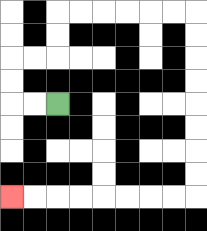{'start': '[2, 4]', 'end': '[0, 8]', 'path_directions': 'L,L,U,U,R,R,U,U,R,R,R,R,R,R,D,D,D,D,D,D,D,D,L,L,L,L,L,L,L,L', 'path_coordinates': '[[2, 4], [1, 4], [0, 4], [0, 3], [0, 2], [1, 2], [2, 2], [2, 1], [2, 0], [3, 0], [4, 0], [5, 0], [6, 0], [7, 0], [8, 0], [8, 1], [8, 2], [8, 3], [8, 4], [8, 5], [8, 6], [8, 7], [8, 8], [7, 8], [6, 8], [5, 8], [4, 8], [3, 8], [2, 8], [1, 8], [0, 8]]'}